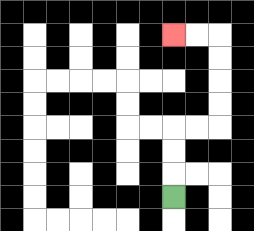{'start': '[7, 8]', 'end': '[7, 1]', 'path_directions': 'U,U,U,R,R,U,U,U,U,L,L', 'path_coordinates': '[[7, 8], [7, 7], [7, 6], [7, 5], [8, 5], [9, 5], [9, 4], [9, 3], [9, 2], [9, 1], [8, 1], [7, 1]]'}